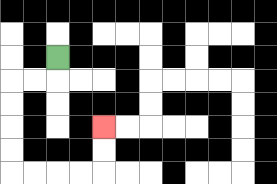{'start': '[2, 2]', 'end': '[4, 5]', 'path_directions': 'D,L,L,D,D,D,D,R,R,R,R,U,U', 'path_coordinates': '[[2, 2], [2, 3], [1, 3], [0, 3], [0, 4], [0, 5], [0, 6], [0, 7], [1, 7], [2, 7], [3, 7], [4, 7], [4, 6], [4, 5]]'}